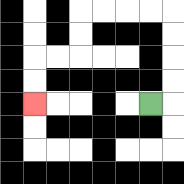{'start': '[6, 4]', 'end': '[1, 4]', 'path_directions': 'R,U,U,U,U,L,L,L,L,D,D,L,L,D,D', 'path_coordinates': '[[6, 4], [7, 4], [7, 3], [7, 2], [7, 1], [7, 0], [6, 0], [5, 0], [4, 0], [3, 0], [3, 1], [3, 2], [2, 2], [1, 2], [1, 3], [1, 4]]'}